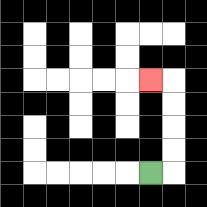{'start': '[6, 7]', 'end': '[6, 3]', 'path_directions': 'R,U,U,U,U,L', 'path_coordinates': '[[6, 7], [7, 7], [7, 6], [7, 5], [7, 4], [7, 3], [6, 3]]'}